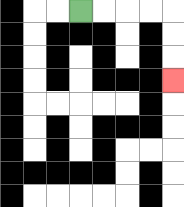{'start': '[3, 0]', 'end': '[7, 3]', 'path_directions': 'R,R,R,R,D,D,D', 'path_coordinates': '[[3, 0], [4, 0], [5, 0], [6, 0], [7, 0], [7, 1], [7, 2], [7, 3]]'}